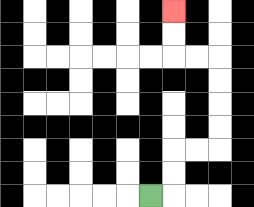{'start': '[6, 8]', 'end': '[7, 0]', 'path_directions': 'R,U,U,R,R,U,U,U,U,L,L,U,U', 'path_coordinates': '[[6, 8], [7, 8], [7, 7], [7, 6], [8, 6], [9, 6], [9, 5], [9, 4], [9, 3], [9, 2], [8, 2], [7, 2], [7, 1], [7, 0]]'}